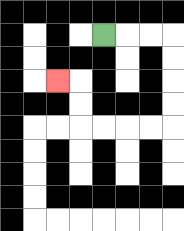{'start': '[4, 1]', 'end': '[2, 3]', 'path_directions': 'R,R,R,D,D,D,D,L,L,L,L,U,U,L', 'path_coordinates': '[[4, 1], [5, 1], [6, 1], [7, 1], [7, 2], [7, 3], [7, 4], [7, 5], [6, 5], [5, 5], [4, 5], [3, 5], [3, 4], [3, 3], [2, 3]]'}